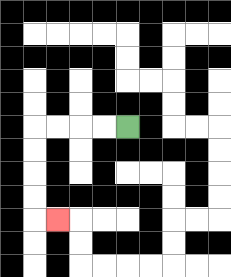{'start': '[5, 5]', 'end': '[2, 9]', 'path_directions': 'L,L,L,L,D,D,D,D,R', 'path_coordinates': '[[5, 5], [4, 5], [3, 5], [2, 5], [1, 5], [1, 6], [1, 7], [1, 8], [1, 9], [2, 9]]'}